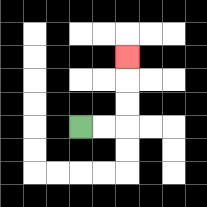{'start': '[3, 5]', 'end': '[5, 2]', 'path_directions': 'R,R,U,U,U', 'path_coordinates': '[[3, 5], [4, 5], [5, 5], [5, 4], [5, 3], [5, 2]]'}